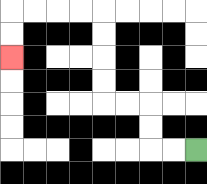{'start': '[8, 6]', 'end': '[0, 2]', 'path_directions': 'L,L,U,U,L,L,U,U,U,U,L,L,L,L,D,D', 'path_coordinates': '[[8, 6], [7, 6], [6, 6], [6, 5], [6, 4], [5, 4], [4, 4], [4, 3], [4, 2], [4, 1], [4, 0], [3, 0], [2, 0], [1, 0], [0, 0], [0, 1], [0, 2]]'}